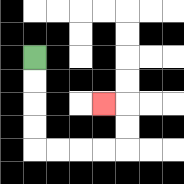{'start': '[1, 2]', 'end': '[4, 4]', 'path_directions': 'D,D,D,D,R,R,R,R,U,U,L', 'path_coordinates': '[[1, 2], [1, 3], [1, 4], [1, 5], [1, 6], [2, 6], [3, 6], [4, 6], [5, 6], [5, 5], [5, 4], [4, 4]]'}